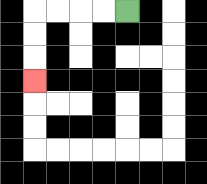{'start': '[5, 0]', 'end': '[1, 3]', 'path_directions': 'L,L,L,L,D,D,D', 'path_coordinates': '[[5, 0], [4, 0], [3, 0], [2, 0], [1, 0], [1, 1], [1, 2], [1, 3]]'}